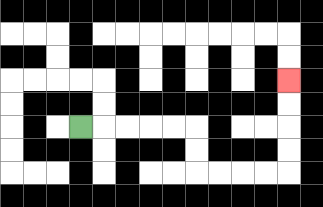{'start': '[3, 5]', 'end': '[12, 3]', 'path_directions': 'R,R,R,R,R,D,D,R,R,R,R,U,U,U,U', 'path_coordinates': '[[3, 5], [4, 5], [5, 5], [6, 5], [7, 5], [8, 5], [8, 6], [8, 7], [9, 7], [10, 7], [11, 7], [12, 7], [12, 6], [12, 5], [12, 4], [12, 3]]'}